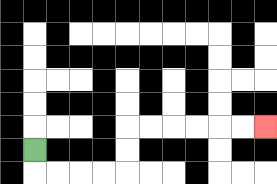{'start': '[1, 6]', 'end': '[11, 5]', 'path_directions': 'D,R,R,R,R,U,U,R,R,R,R,R,R', 'path_coordinates': '[[1, 6], [1, 7], [2, 7], [3, 7], [4, 7], [5, 7], [5, 6], [5, 5], [6, 5], [7, 5], [8, 5], [9, 5], [10, 5], [11, 5]]'}